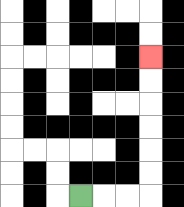{'start': '[3, 8]', 'end': '[6, 2]', 'path_directions': 'R,R,R,U,U,U,U,U,U', 'path_coordinates': '[[3, 8], [4, 8], [5, 8], [6, 8], [6, 7], [6, 6], [6, 5], [6, 4], [6, 3], [6, 2]]'}